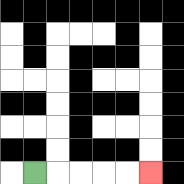{'start': '[1, 7]', 'end': '[6, 7]', 'path_directions': 'R,R,R,R,R', 'path_coordinates': '[[1, 7], [2, 7], [3, 7], [4, 7], [5, 7], [6, 7]]'}